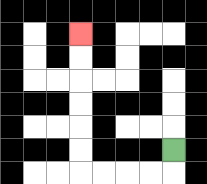{'start': '[7, 6]', 'end': '[3, 1]', 'path_directions': 'D,L,L,L,L,U,U,U,U,U,U', 'path_coordinates': '[[7, 6], [7, 7], [6, 7], [5, 7], [4, 7], [3, 7], [3, 6], [3, 5], [3, 4], [3, 3], [3, 2], [3, 1]]'}